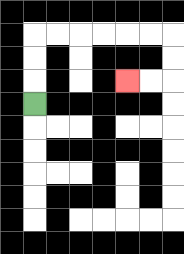{'start': '[1, 4]', 'end': '[5, 3]', 'path_directions': 'U,U,U,R,R,R,R,R,R,D,D,L,L', 'path_coordinates': '[[1, 4], [1, 3], [1, 2], [1, 1], [2, 1], [3, 1], [4, 1], [5, 1], [6, 1], [7, 1], [7, 2], [7, 3], [6, 3], [5, 3]]'}